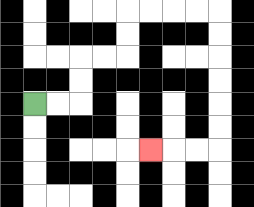{'start': '[1, 4]', 'end': '[6, 6]', 'path_directions': 'R,R,U,U,R,R,U,U,R,R,R,R,D,D,D,D,D,D,L,L,L', 'path_coordinates': '[[1, 4], [2, 4], [3, 4], [3, 3], [3, 2], [4, 2], [5, 2], [5, 1], [5, 0], [6, 0], [7, 0], [8, 0], [9, 0], [9, 1], [9, 2], [9, 3], [9, 4], [9, 5], [9, 6], [8, 6], [7, 6], [6, 6]]'}